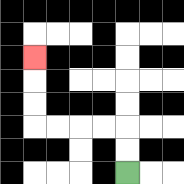{'start': '[5, 7]', 'end': '[1, 2]', 'path_directions': 'U,U,L,L,L,L,U,U,U', 'path_coordinates': '[[5, 7], [5, 6], [5, 5], [4, 5], [3, 5], [2, 5], [1, 5], [1, 4], [1, 3], [1, 2]]'}